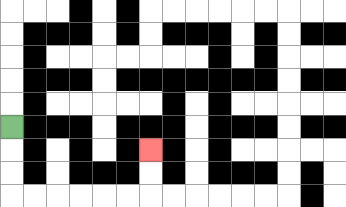{'start': '[0, 5]', 'end': '[6, 6]', 'path_directions': 'D,D,D,R,R,R,R,R,R,U,U', 'path_coordinates': '[[0, 5], [0, 6], [0, 7], [0, 8], [1, 8], [2, 8], [3, 8], [4, 8], [5, 8], [6, 8], [6, 7], [6, 6]]'}